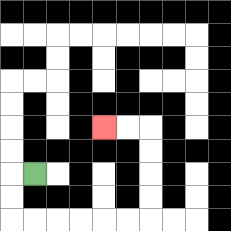{'start': '[1, 7]', 'end': '[4, 5]', 'path_directions': 'L,D,D,R,R,R,R,R,R,U,U,U,U,L,L', 'path_coordinates': '[[1, 7], [0, 7], [0, 8], [0, 9], [1, 9], [2, 9], [3, 9], [4, 9], [5, 9], [6, 9], [6, 8], [6, 7], [6, 6], [6, 5], [5, 5], [4, 5]]'}